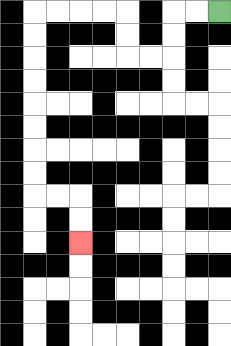{'start': '[9, 0]', 'end': '[3, 10]', 'path_directions': 'L,L,D,D,L,L,U,U,L,L,L,L,D,D,D,D,D,D,D,D,R,R,D,D', 'path_coordinates': '[[9, 0], [8, 0], [7, 0], [7, 1], [7, 2], [6, 2], [5, 2], [5, 1], [5, 0], [4, 0], [3, 0], [2, 0], [1, 0], [1, 1], [1, 2], [1, 3], [1, 4], [1, 5], [1, 6], [1, 7], [1, 8], [2, 8], [3, 8], [3, 9], [3, 10]]'}